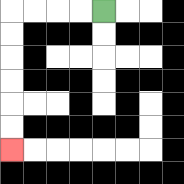{'start': '[4, 0]', 'end': '[0, 6]', 'path_directions': 'L,L,L,L,D,D,D,D,D,D', 'path_coordinates': '[[4, 0], [3, 0], [2, 0], [1, 0], [0, 0], [0, 1], [0, 2], [0, 3], [0, 4], [0, 5], [0, 6]]'}